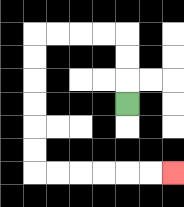{'start': '[5, 4]', 'end': '[7, 7]', 'path_directions': 'U,U,U,L,L,L,L,D,D,D,D,D,D,R,R,R,R,R,R', 'path_coordinates': '[[5, 4], [5, 3], [5, 2], [5, 1], [4, 1], [3, 1], [2, 1], [1, 1], [1, 2], [1, 3], [1, 4], [1, 5], [1, 6], [1, 7], [2, 7], [3, 7], [4, 7], [5, 7], [6, 7], [7, 7]]'}